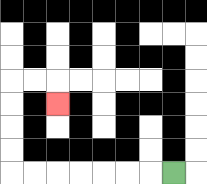{'start': '[7, 7]', 'end': '[2, 4]', 'path_directions': 'L,L,L,L,L,L,L,U,U,U,U,R,R,D', 'path_coordinates': '[[7, 7], [6, 7], [5, 7], [4, 7], [3, 7], [2, 7], [1, 7], [0, 7], [0, 6], [0, 5], [0, 4], [0, 3], [1, 3], [2, 3], [2, 4]]'}